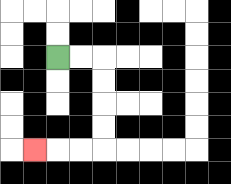{'start': '[2, 2]', 'end': '[1, 6]', 'path_directions': 'R,R,D,D,D,D,L,L,L', 'path_coordinates': '[[2, 2], [3, 2], [4, 2], [4, 3], [4, 4], [4, 5], [4, 6], [3, 6], [2, 6], [1, 6]]'}